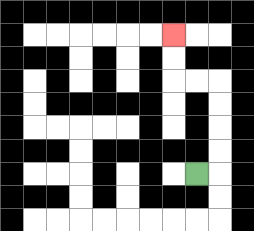{'start': '[8, 7]', 'end': '[7, 1]', 'path_directions': 'R,U,U,U,U,L,L,U,U', 'path_coordinates': '[[8, 7], [9, 7], [9, 6], [9, 5], [9, 4], [9, 3], [8, 3], [7, 3], [7, 2], [7, 1]]'}